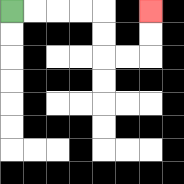{'start': '[0, 0]', 'end': '[6, 0]', 'path_directions': 'R,R,R,R,D,D,R,R,U,U', 'path_coordinates': '[[0, 0], [1, 0], [2, 0], [3, 0], [4, 0], [4, 1], [4, 2], [5, 2], [6, 2], [6, 1], [6, 0]]'}